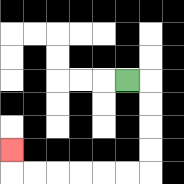{'start': '[5, 3]', 'end': '[0, 6]', 'path_directions': 'R,D,D,D,D,L,L,L,L,L,L,U', 'path_coordinates': '[[5, 3], [6, 3], [6, 4], [6, 5], [6, 6], [6, 7], [5, 7], [4, 7], [3, 7], [2, 7], [1, 7], [0, 7], [0, 6]]'}